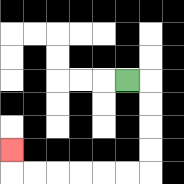{'start': '[5, 3]', 'end': '[0, 6]', 'path_directions': 'R,D,D,D,D,L,L,L,L,L,L,U', 'path_coordinates': '[[5, 3], [6, 3], [6, 4], [6, 5], [6, 6], [6, 7], [5, 7], [4, 7], [3, 7], [2, 7], [1, 7], [0, 7], [0, 6]]'}